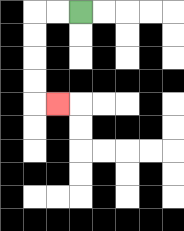{'start': '[3, 0]', 'end': '[2, 4]', 'path_directions': 'L,L,D,D,D,D,R', 'path_coordinates': '[[3, 0], [2, 0], [1, 0], [1, 1], [1, 2], [1, 3], [1, 4], [2, 4]]'}